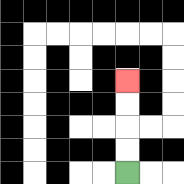{'start': '[5, 7]', 'end': '[5, 3]', 'path_directions': 'U,U,U,U', 'path_coordinates': '[[5, 7], [5, 6], [5, 5], [5, 4], [5, 3]]'}